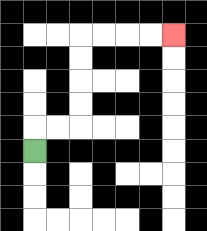{'start': '[1, 6]', 'end': '[7, 1]', 'path_directions': 'U,R,R,U,U,U,U,R,R,R,R', 'path_coordinates': '[[1, 6], [1, 5], [2, 5], [3, 5], [3, 4], [3, 3], [3, 2], [3, 1], [4, 1], [5, 1], [6, 1], [7, 1]]'}